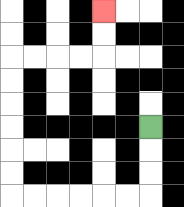{'start': '[6, 5]', 'end': '[4, 0]', 'path_directions': 'D,D,D,L,L,L,L,L,L,U,U,U,U,U,U,R,R,R,R,U,U', 'path_coordinates': '[[6, 5], [6, 6], [6, 7], [6, 8], [5, 8], [4, 8], [3, 8], [2, 8], [1, 8], [0, 8], [0, 7], [0, 6], [0, 5], [0, 4], [0, 3], [0, 2], [1, 2], [2, 2], [3, 2], [4, 2], [4, 1], [4, 0]]'}